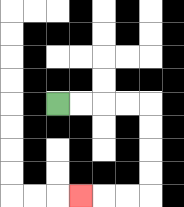{'start': '[2, 4]', 'end': '[3, 8]', 'path_directions': 'R,R,R,R,D,D,D,D,L,L,L', 'path_coordinates': '[[2, 4], [3, 4], [4, 4], [5, 4], [6, 4], [6, 5], [6, 6], [6, 7], [6, 8], [5, 8], [4, 8], [3, 8]]'}